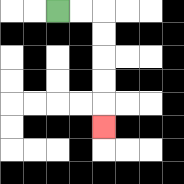{'start': '[2, 0]', 'end': '[4, 5]', 'path_directions': 'R,R,D,D,D,D,D', 'path_coordinates': '[[2, 0], [3, 0], [4, 0], [4, 1], [4, 2], [4, 3], [4, 4], [4, 5]]'}